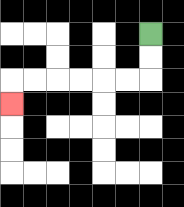{'start': '[6, 1]', 'end': '[0, 4]', 'path_directions': 'D,D,L,L,L,L,L,L,D', 'path_coordinates': '[[6, 1], [6, 2], [6, 3], [5, 3], [4, 3], [3, 3], [2, 3], [1, 3], [0, 3], [0, 4]]'}